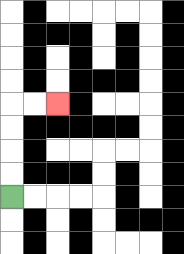{'start': '[0, 8]', 'end': '[2, 4]', 'path_directions': 'U,U,U,U,R,R', 'path_coordinates': '[[0, 8], [0, 7], [0, 6], [0, 5], [0, 4], [1, 4], [2, 4]]'}